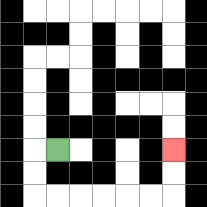{'start': '[2, 6]', 'end': '[7, 6]', 'path_directions': 'L,D,D,R,R,R,R,R,R,U,U', 'path_coordinates': '[[2, 6], [1, 6], [1, 7], [1, 8], [2, 8], [3, 8], [4, 8], [5, 8], [6, 8], [7, 8], [7, 7], [7, 6]]'}